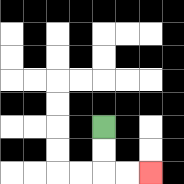{'start': '[4, 5]', 'end': '[6, 7]', 'path_directions': 'D,D,R,R', 'path_coordinates': '[[4, 5], [4, 6], [4, 7], [5, 7], [6, 7]]'}